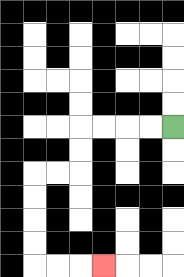{'start': '[7, 5]', 'end': '[4, 11]', 'path_directions': 'L,L,L,L,D,D,L,L,D,D,D,D,R,R,R', 'path_coordinates': '[[7, 5], [6, 5], [5, 5], [4, 5], [3, 5], [3, 6], [3, 7], [2, 7], [1, 7], [1, 8], [1, 9], [1, 10], [1, 11], [2, 11], [3, 11], [4, 11]]'}